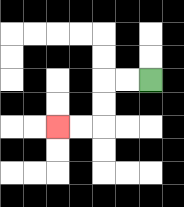{'start': '[6, 3]', 'end': '[2, 5]', 'path_directions': 'L,L,D,D,L,L', 'path_coordinates': '[[6, 3], [5, 3], [4, 3], [4, 4], [4, 5], [3, 5], [2, 5]]'}